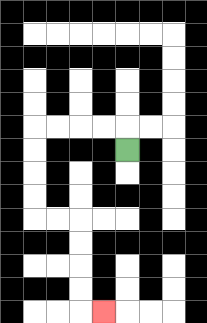{'start': '[5, 6]', 'end': '[4, 13]', 'path_directions': 'U,L,L,L,L,D,D,D,D,R,R,D,D,D,D,R', 'path_coordinates': '[[5, 6], [5, 5], [4, 5], [3, 5], [2, 5], [1, 5], [1, 6], [1, 7], [1, 8], [1, 9], [2, 9], [3, 9], [3, 10], [3, 11], [3, 12], [3, 13], [4, 13]]'}